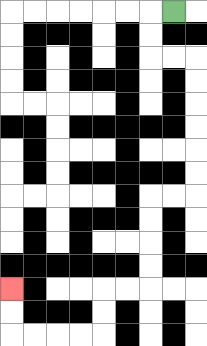{'start': '[7, 0]', 'end': '[0, 12]', 'path_directions': 'L,D,D,R,R,D,D,D,D,D,D,L,L,D,D,D,D,L,L,D,D,L,L,L,L,U,U', 'path_coordinates': '[[7, 0], [6, 0], [6, 1], [6, 2], [7, 2], [8, 2], [8, 3], [8, 4], [8, 5], [8, 6], [8, 7], [8, 8], [7, 8], [6, 8], [6, 9], [6, 10], [6, 11], [6, 12], [5, 12], [4, 12], [4, 13], [4, 14], [3, 14], [2, 14], [1, 14], [0, 14], [0, 13], [0, 12]]'}